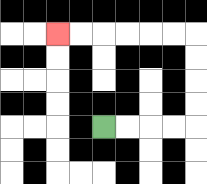{'start': '[4, 5]', 'end': '[2, 1]', 'path_directions': 'R,R,R,R,U,U,U,U,L,L,L,L,L,L', 'path_coordinates': '[[4, 5], [5, 5], [6, 5], [7, 5], [8, 5], [8, 4], [8, 3], [8, 2], [8, 1], [7, 1], [6, 1], [5, 1], [4, 1], [3, 1], [2, 1]]'}